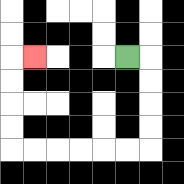{'start': '[5, 2]', 'end': '[1, 2]', 'path_directions': 'R,D,D,D,D,L,L,L,L,L,L,U,U,U,U,R', 'path_coordinates': '[[5, 2], [6, 2], [6, 3], [6, 4], [6, 5], [6, 6], [5, 6], [4, 6], [3, 6], [2, 6], [1, 6], [0, 6], [0, 5], [0, 4], [0, 3], [0, 2], [1, 2]]'}